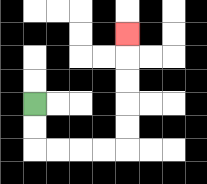{'start': '[1, 4]', 'end': '[5, 1]', 'path_directions': 'D,D,R,R,R,R,U,U,U,U,U', 'path_coordinates': '[[1, 4], [1, 5], [1, 6], [2, 6], [3, 6], [4, 6], [5, 6], [5, 5], [5, 4], [5, 3], [5, 2], [5, 1]]'}